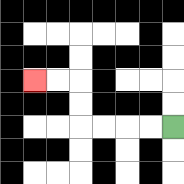{'start': '[7, 5]', 'end': '[1, 3]', 'path_directions': 'L,L,L,L,U,U,L,L', 'path_coordinates': '[[7, 5], [6, 5], [5, 5], [4, 5], [3, 5], [3, 4], [3, 3], [2, 3], [1, 3]]'}